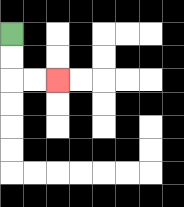{'start': '[0, 1]', 'end': '[2, 3]', 'path_directions': 'D,D,R,R', 'path_coordinates': '[[0, 1], [0, 2], [0, 3], [1, 3], [2, 3]]'}